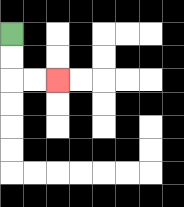{'start': '[0, 1]', 'end': '[2, 3]', 'path_directions': 'D,D,R,R', 'path_coordinates': '[[0, 1], [0, 2], [0, 3], [1, 3], [2, 3]]'}